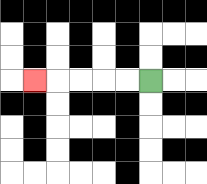{'start': '[6, 3]', 'end': '[1, 3]', 'path_directions': 'L,L,L,L,L', 'path_coordinates': '[[6, 3], [5, 3], [4, 3], [3, 3], [2, 3], [1, 3]]'}